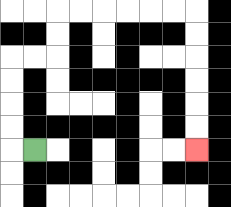{'start': '[1, 6]', 'end': '[8, 6]', 'path_directions': 'L,U,U,U,U,R,R,U,U,R,R,R,R,R,R,D,D,D,D,D,D', 'path_coordinates': '[[1, 6], [0, 6], [0, 5], [0, 4], [0, 3], [0, 2], [1, 2], [2, 2], [2, 1], [2, 0], [3, 0], [4, 0], [5, 0], [6, 0], [7, 0], [8, 0], [8, 1], [8, 2], [8, 3], [8, 4], [8, 5], [8, 6]]'}